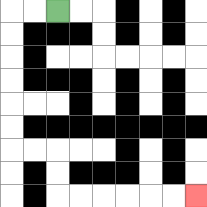{'start': '[2, 0]', 'end': '[8, 8]', 'path_directions': 'L,L,D,D,D,D,D,D,R,R,D,D,R,R,R,R,R,R', 'path_coordinates': '[[2, 0], [1, 0], [0, 0], [0, 1], [0, 2], [0, 3], [0, 4], [0, 5], [0, 6], [1, 6], [2, 6], [2, 7], [2, 8], [3, 8], [4, 8], [5, 8], [6, 8], [7, 8], [8, 8]]'}